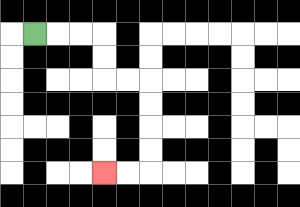{'start': '[1, 1]', 'end': '[4, 7]', 'path_directions': 'R,R,R,D,D,R,R,D,D,D,D,L,L', 'path_coordinates': '[[1, 1], [2, 1], [3, 1], [4, 1], [4, 2], [4, 3], [5, 3], [6, 3], [6, 4], [6, 5], [6, 6], [6, 7], [5, 7], [4, 7]]'}